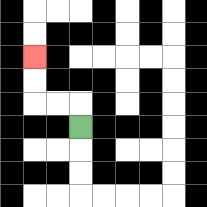{'start': '[3, 5]', 'end': '[1, 2]', 'path_directions': 'U,L,L,U,U', 'path_coordinates': '[[3, 5], [3, 4], [2, 4], [1, 4], [1, 3], [1, 2]]'}